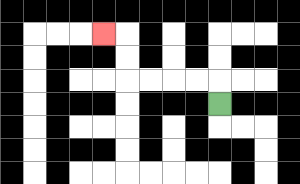{'start': '[9, 4]', 'end': '[4, 1]', 'path_directions': 'U,L,L,L,L,U,U,L', 'path_coordinates': '[[9, 4], [9, 3], [8, 3], [7, 3], [6, 3], [5, 3], [5, 2], [5, 1], [4, 1]]'}